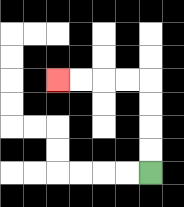{'start': '[6, 7]', 'end': '[2, 3]', 'path_directions': 'U,U,U,U,L,L,L,L', 'path_coordinates': '[[6, 7], [6, 6], [6, 5], [6, 4], [6, 3], [5, 3], [4, 3], [3, 3], [2, 3]]'}